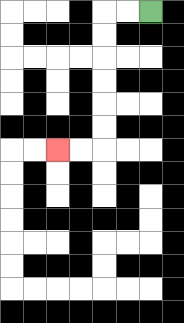{'start': '[6, 0]', 'end': '[2, 6]', 'path_directions': 'L,L,D,D,D,D,D,D,L,L', 'path_coordinates': '[[6, 0], [5, 0], [4, 0], [4, 1], [4, 2], [4, 3], [4, 4], [4, 5], [4, 6], [3, 6], [2, 6]]'}